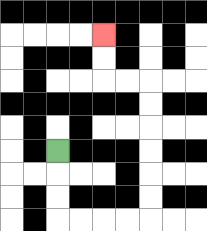{'start': '[2, 6]', 'end': '[4, 1]', 'path_directions': 'D,D,D,R,R,R,R,U,U,U,U,U,U,L,L,U,U', 'path_coordinates': '[[2, 6], [2, 7], [2, 8], [2, 9], [3, 9], [4, 9], [5, 9], [6, 9], [6, 8], [6, 7], [6, 6], [6, 5], [6, 4], [6, 3], [5, 3], [4, 3], [4, 2], [4, 1]]'}